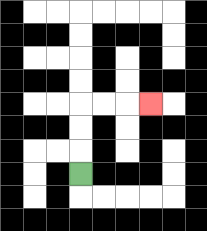{'start': '[3, 7]', 'end': '[6, 4]', 'path_directions': 'U,U,U,R,R,R', 'path_coordinates': '[[3, 7], [3, 6], [3, 5], [3, 4], [4, 4], [5, 4], [6, 4]]'}